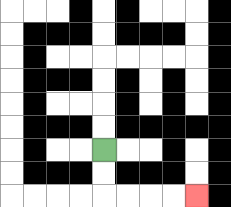{'start': '[4, 6]', 'end': '[8, 8]', 'path_directions': 'D,D,R,R,R,R', 'path_coordinates': '[[4, 6], [4, 7], [4, 8], [5, 8], [6, 8], [7, 8], [8, 8]]'}